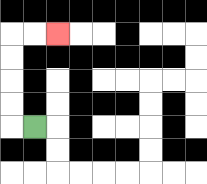{'start': '[1, 5]', 'end': '[2, 1]', 'path_directions': 'L,U,U,U,U,R,R', 'path_coordinates': '[[1, 5], [0, 5], [0, 4], [0, 3], [0, 2], [0, 1], [1, 1], [2, 1]]'}